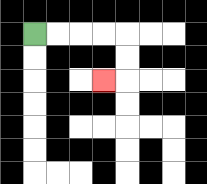{'start': '[1, 1]', 'end': '[4, 3]', 'path_directions': 'R,R,R,R,D,D,L', 'path_coordinates': '[[1, 1], [2, 1], [3, 1], [4, 1], [5, 1], [5, 2], [5, 3], [4, 3]]'}